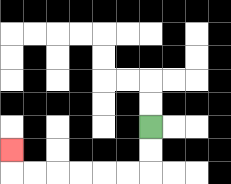{'start': '[6, 5]', 'end': '[0, 6]', 'path_directions': 'D,D,L,L,L,L,L,L,U', 'path_coordinates': '[[6, 5], [6, 6], [6, 7], [5, 7], [4, 7], [3, 7], [2, 7], [1, 7], [0, 7], [0, 6]]'}